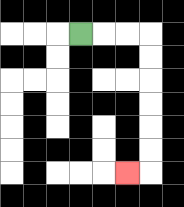{'start': '[3, 1]', 'end': '[5, 7]', 'path_directions': 'R,R,R,D,D,D,D,D,D,L', 'path_coordinates': '[[3, 1], [4, 1], [5, 1], [6, 1], [6, 2], [6, 3], [6, 4], [6, 5], [6, 6], [6, 7], [5, 7]]'}